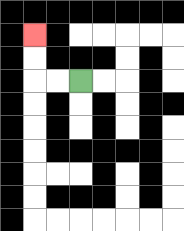{'start': '[3, 3]', 'end': '[1, 1]', 'path_directions': 'L,L,U,U', 'path_coordinates': '[[3, 3], [2, 3], [1, 3], [1, 2], [1, 1]]'}